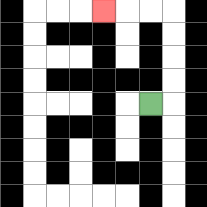{'start': '[6, 4]', 'end': '[4, 0]', 'path_directions': 'R,U,U,U,U,L,L,L', 'path_coordinates': '[[6, 4], [7, 4], [7, 3], [7, 2], [7, 1], [7, 0], [6, 0], [5, 0], [4, 0]]'}